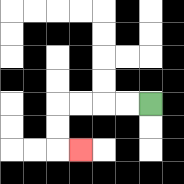{'start': '[6, 4]', 'end': '[3, 6]', 'path_directions': 'L,L,L,L,D,D,R', 'path_coordinates': '[[6, 4], [5, 4], [4, 4], [3, 4], [2, 4], [2, 5], [2, 6], [3, 6]]'}